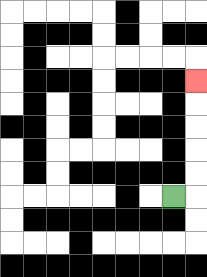{'start': '[7, 8]', 'end': '[8, 3]', 'path_directions': 'R,U,U,U,U,U', 'path_coordinates': '[[7, 8], [8, 8], [8, 7], [8, 6], [8, 5], [8, 4], [8, 3]]'}